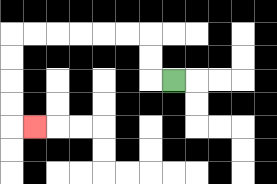{'start': '[7, 3]', 'end': '[1, 5]', 'path_directions': 'L,U,U,L,L,L,L,L,L,D,D,D,D,R', 'path_coordinates': '[[7, 3], [6, 3], [6, 2], [6, 1], [5, 1], [4, 1], [3, 1], [2, 1], [1, 1], [0, 1], [0, 2], [0, 3], [0, 4], [0, 5], [1, 5]]'}